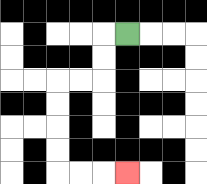{'start': '[5, 1]', 'end': '[5, 7]', 'path_directions': 'L,D,D,L,L,D,D,D,D,R,R,R', 'path_coordinates': '[[5, 1], [4, 1], [4, 2], [4, 3], [3, 3], [2, 3], [2, 4], [2, 5], [2, 6], [2, 7], [3, 7], [4, 7], [5, 7]]'}